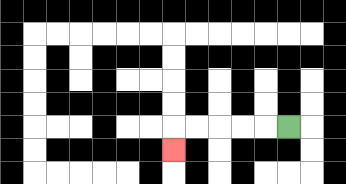{'start': '[12, 5]', 'end': '[7, 6]', 'path_directions': 'L,L,L,L,L,D', 'path_coordinates': '[[12, 5], [11, 5], [10, 5], [9, 5], [8, 5], [7, 5], [7, 6]]'}